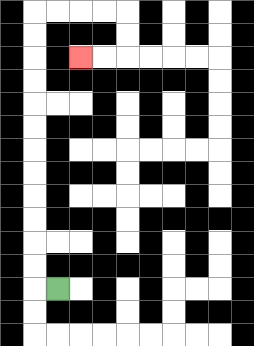{'start': '[2, 12]', 'end': '[3, 2]', 'path_directions': 'L,U,U,U,U,U,U,U,U,U,U,U,U,R,R,R,R,D,D,L,L', 'path_coordinates': '[[2, 12], [1, 12], [1, 11], [1, 10], [1, 9], [1, 8], [1, 7], [1, 6], [1, 5], [1, 4], [1, 3], [1, 2], [1, 1], [1, 0], [2, 0], [3, 0], [4, 0], [5, 0], [5, 1], [5, 2], [4, 2], [3, 2]]'}